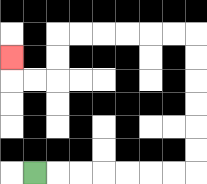{'start': '[1, 7]', 'end': '[0, 2]', 'path_directions': 'R,R,R,R,R,R,R,U,U,U,U,U,U,L,L,L,L,L,L,D,D,L,L,U', 'path_coordinates': '[[1, 7], [2, 7], [3, 7], [4, 7], [5, 7], [6, 7], [7, 7], [8, 7], [8, 6], [8, 5], [8, 4], [8, 3], [8, 2], [8, 1], [7, 1], [6, 1], [5, 1], [4, 1], [3, 1], [2, 1], [2, 2], [2, 3], [1, 3], [0, 3], [0, 2]]'}